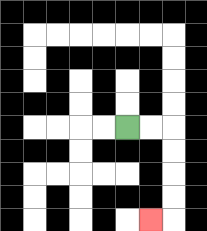{'start': '[5, 5]', 'end': '[6, 9]', 'path_directions': 'R,R,D,D,D,D,L', 'path_coordinates': '[[5, 5], [6, 5], [7, 5], [7, 6], [7, 7], [7, 8], [7, 9], [6, 9]]'}